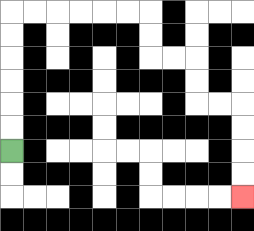{'start': '[0, 6]', 'end': '[10, 8]', 'path_directions': 'U,U,U,U,U,U,R,R,R,R,R,R,D,D,R,R,D,D,R,R,D,D,D,D', 'path_coordinates': '[[0, 6], [0, 5], [0, 4], [0, 3], [0, 2], [0, 1], [0, 0], [1, 0], [2, 0], [3, 0], [4, 0], [5, 0], [6, 0], [6, 1], [6, 2], [7, 2], [8, 2], [8, 3], [8, 4], [9, 4], [10, 4], [10, 5], [10, 6], [10, 7], [10, 8]]'}